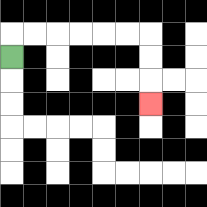{'start': '[0, 2]', 'end': '[6, 4]', 'path_directions': 'U,R,R,R,R,R,R,D,D,D', 'path_coordinates': '[[0, 2], [0, 1], [1, 1], [2, 1], [3, 1], [4, 1], [5, 1], [6, 1], [6, 2], [6, 3], [6, 4]]'}